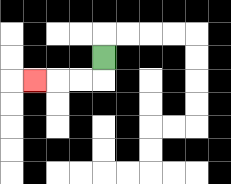{'start': '[4, 2]', 'end': '[1, 3]', 'path_directions': 'D,L,L,L', 'path_coordinates': '[[4, 2], [4, 3], [3, 3], [2, 3], [1, 3]]'}